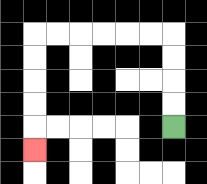{'start': '[7, 5]', 'end': '[1, 6]', 'path_directions': 'U,U,U,U,L,L,L,L,L,L,D,D,D,D,D', 'path_coordinates': '[[7, 5], [7, 4], [7, 3], [7, 2], [7, 1], [6, 1], [5, 1], [4, 1], [3, 1], [2, 1], [1, 1], [1, 2], [1, 3], [1, 4], [1, 5], [1, 6]]'}